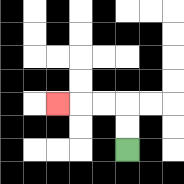{'start': '[5, 6]', 'end': '[2, 4]', 'path_directions': 'U,U,L,L,L', 'path_coordinates': '[[5, 6], [5, 5], [5, 4], [4, 4], [3, 4], [2, 4]]'}